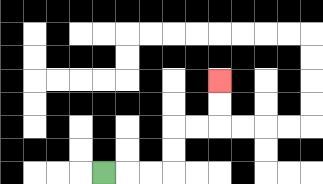{'start': '[4, 7]', 'end': '[9, 3]', 'path_directions': 'R,R,R,U,U,R,R,U,U', 'path_coordinates': '[[4, 7], [5, 7], [6, 7], [7, 7], [7, 6], [7, 5], [8, 5], [9, 5], [9, 4], [9, 3]]'}